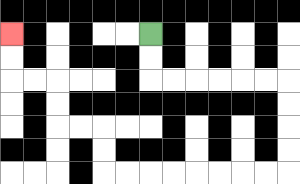{'start': '[6, 1]', 'end': '[0, 1]', 'path_directions': 'D,D,R,R,R,R,R,R,D,D,D,D,L,L,L,L,L,L,L,L,U,U,L,L,U,U,L,L,U,U', 'path_coordinates': '[[6, 1], [6, 2], [6, 3], [7, 3], [8, 3], [9, 3], [10, 3], [11, 3], [12, 3], [12, 4], [12, 5], [12, 6], [12, 7], [11, 7], [10, 7], [9, 7], [8, 7], [7, 7], [6, 7], [5, 7], [4, 7], [4, 6], [4, 5], [3, 5], [2, 5], [2, 4], [2, 3], [1, 3], [0, 3], [0, 2], [0, 1]]'}